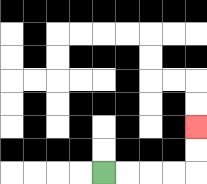{'start': '[4, 7]', 'end': '[8, 5]', 'path_directions': 'R,R,R,R,U,U', 'path_coordinates': '[[4, 7], [5, 7], [6, 7], [7, 7], [8, 7], [8, 6], [8, 5]]'}